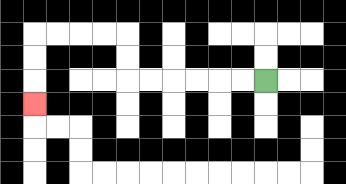{'start': '[11, 3]', 'end': '[1, 4]', 'path_directions': 'L,L,L,L,L,L,U,U,L,L,L,L,D,D,D', 'path_coordinates': '[[11, 3], [10, 3], [9, 3], [8, 3], [7, 3], [6, 3], [5, 3], [5, 2], [5, 1], [4, 1], [3, 1], [2, 1], [1, 1], [1, 2], [1, 3], [1, 4]]'}